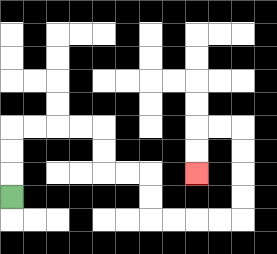{'start': '[0, 8]', 'end': '[8, 7]', 'path_directions': 'U,U,U,R,R,R,R,D,D,R,R,D,D,R,R,R,R,U,U,U,U,L,L,D,D', 'path_coordinates': '[[0, 8], [0, 7], [0, 6], [0, 5], [1, 5], [2, 5], [3, 5], [4, 5], [4, 6], [4, 7], [5, 7], [6, 7], [6, 8], [6, 9], [7, 9], [8, 9], [9, 9], [10, 9], [10, 8], [10, 7], [10, 6], [10, 5], [9, 5], [8, 5], [8, 6], [8, 7]]'}